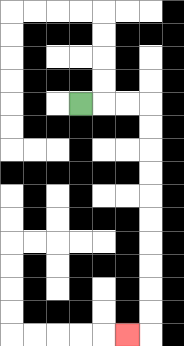{'start': '[3, 4]', 'end': '[5, 14]', 'path_directions': 'R,R,R,D,D,D,D,D,D,D,D,D,D,L', 'path_coordinates': '[[3, 4], [4, 4], [5, 4], [6, 4], [6, 5], [6, 6], [6, 7], [6, 8], [6, 9], [6, 10], [6, 11], [6, 12], [6, 13], [6, 14], [5, 14]]'}